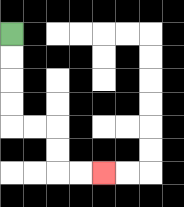{'start': '[0, 1]', 'end': '[4, 7]', 'path_directions': 'D,D,D,D,R,R,D,D,R,R', 'path_coordinates': '[[0, 1], [0, 2], [0, 3], [0, 4], [0, 5], [1, 5], [2, 5], [2, 6], [2, 7], [3, 7], [4, 7]]'}